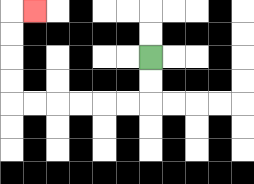{'start': '[6, 2]', 'end': '[1, 0]', 'path_directions': 'D,D,L,L,L,L,L,L,U,U,U,U,R', 'path_coordinates': '[[6, 2], [6, 3], [6, 4], [5, 4], [4, 4], [3, 4], [2, 4], [1, 4], [0, 4], [0, 3], [0, 2], [0, 1], [0, 0], [1, 0]]'}